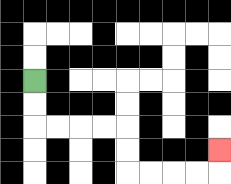{'start': '[1, 3]', 'end': '[9, 6]', 'path_directions': 'D,D,R,R,R,R,D,D,R,R,R,R,U', 'path_coordinates': '[[1, 3], [1, 4], [1, 5], [2, 5], [3, 5], [4, 5], [5, 5], [5, 6], [5, 7], [6, 7], [7, 7], [8, 7], [9, 7], [9, 6]]'}